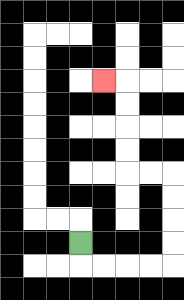{'start': '[3, 10]', 'end': '[4, 3]', 'path_directions': 'D,R,R,R,R,U,U,U,U,L,L,U,U,U,U,L', 'path_coordinates': '[[3, 10], [3, 11], [4, 11], [5, 11], [6, 11], [7, 11], [7, 10], [7, 9], [7, 8], [7, 7], [6, 7], [5, 7], [5, 6], [5, 5], [5, 4], [5, 3], [4, 3]]'}